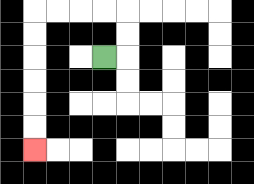{'start': '[4, 2]', 'end': '[1, 6]', 'path_directions': 'R,U,U,L,L,L,L,D,D,D,D,D,D', 'path_coordinates': '[[4, 2], [5, 2], [5, 1], [5, 0], [4, 0], [3, 0], [2, 0], [1, 0], [1, 1], [1, 2], [1, 3], [1, 4], [1, 5], [1, 6]]'}